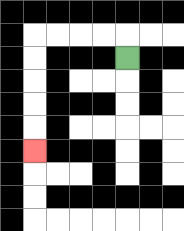{'start': '[5, 2]', 'end': '[1, 6]', 'path_directions': 'U,L,L,L,L,D,D,D,D,D', 'path_coordinates': '[[5, 2], [5, 1], [4, 1], [3, 1], [2, 1], [1, 1], [1, 2], [1, 3], [1, 4], [1, 5], [1, 6]]'}